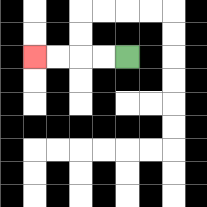{'start': '[5, 2]', 'end': '[1, 2]', 'path_directions': 'L,L,L,L', 'path_coordinates': '[[5, 2], [4, 2], [3, 2], [2, 2], [1, 2]]'}